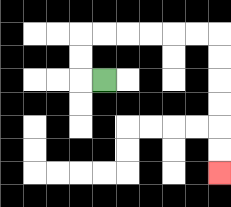{'start': '[4, 3]', 'end': '[9, 7]', 'path_directions': 'L,U,U,R,R,R,R,R,R,D,D,D,D,D,D', 'path_coordinates': '[[4, 3], [3, 3], [3, 2], [3, 1], [4, 1], [5, 1], [6, 1], [7, 1], [8, 1], [9, 1], [9, 2], [9, 3], [9, 4], [9, 5], [9, 6], [9, 7]]'}